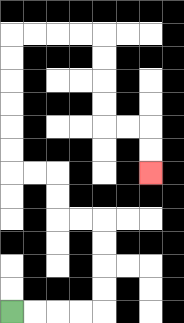{'start': '[0, 13]', 'end': '[6, 7]', 'path_directions': 'R,R,R,R,U,U,U,U,L,L,U,U,L,L,U,U,U,U,U,U,R,R,R,R,D,D,D,D,R,R,D,D', 'path_coordinates': '[[0, 13], [1, 13], [2, 13], [3, 13], [4, 13], [4, 12], [4, 11], [4, 10], [4, 9], [3, 9], [2, 9], [2, 8], [2, 7], [1, 7], [0, 7], [0, 6], [0, 5], [0, 4], [0, 3], [0, 2], [0, 1], [1, 1], [2, 1], [3, 1], [4, 1], [4, 2], [4, 3], [4, 4], [4, 5], [5, 5], [6, 5], [6, 6], [6, 7]]'}